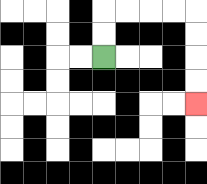{'start': '[4, 2]', 'end': '[8, 4]', 'path_directions': 'U,U,R,R,R,R,D,D,D,D', 'path_coordinates': '[[4, 2], [4, 1], [4, 0], [5, 0], [6, 0], [7, 0], [8, 0], [8, 1], [8, 2], [8, 3], [8, 4]]'}